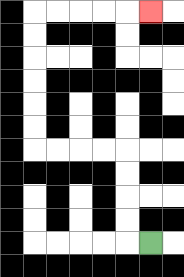{'start': '[6, 10]', 'end': '[6, 0]', 'path_directions': 'L,U,U,U,U,L,L,L,L,U,U,U,U,U,U,R,R,R,R,R', 'path_coordinates': '[[6, 10], [5, 10], [5, 9], [5, 8], [5, 7], [5, 6], [4, 6], [3, 6], [2, 6], [1, 6], [1, 5], [1, 4], [1, 3], [1, 2], [1, 1], [1, 0], [2, 0], [3, 0], [4, 0], [5, 0], [6, 0]]'}